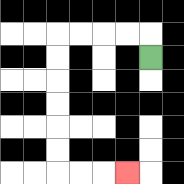{'start': '[6, 2]', 'end': '[5, 7]', 'path_directions': 'U,L,L,L,L,D,D,D,D,D,D,R,R,R', 'path_coordinates': '[[6, 2], [6, 1], [5, 1], [4, 1], [3, 1], [2, 1], [2, 2], [2, 3], [2, 4], [2, 5], [2, 6], [2, 7], [3, 7], [4, 7], [5, 7]]'}